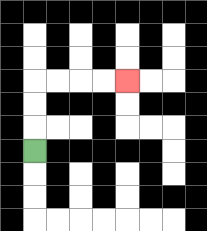{'start': '[1, 6]', 'end': '[5, 3]', 'path_directions': 'U,U,U,R,R,R,R', 'path_coordinates': '[[1, 6], [1, 5], [1, 4], [1, 3], [2, 3], [3, 3], [4, 3], [5, 3]]'}